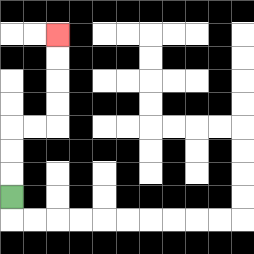{'start': '[0, 8]', 'end': '[2, 1]', 'path_directions': 'U,U,U,R,R,U,U,U,U', 'path_coordinates': '[[0, 8], [0, 7], [0, 6], [0, 5], [1, 5], [2, 5], [2, 4], [2, 3], [2, 2], [2, 1]]'}